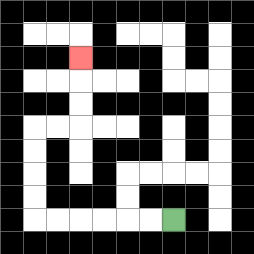{'start': '[7, 9]', 'end': '[3, 2]', 'path_directions': 'L,L,L,L,L,L,U,U,U,U,R,R,U,U,U', 'path_coordinates': '[[7, 9], [6, 9], [5, 9], [4, 9], [3, 9], [2, 9], [1, 9], [1, 8], [1, 7], [1, 6], [1, 5], [2, 5], [3, 5], [3, 4], [3, 3], [3, 2]]'}